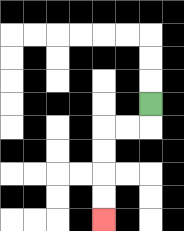{'start': '[6, 4]', 'end': '[4, 9]', 'path_directions': 'D,L,L,D,D,D,D', 'path_coordinates': '[[6, 4], [6, 5], [5, 5], [4, 5], [4, 6], [4, 7], [4, 8], [4, 9]]'}